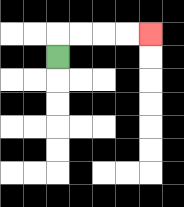{'start': '[2, 2]', 'end': '[6, 1]', 'path_directions': 'U,R,R,R,R', 'path_coordinates': '[[2, 2], [2, 1], [3, 1], [4, 1], [5, 1], [6, 1]]'}